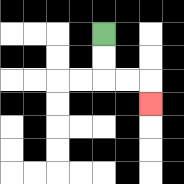{'start': '[4, 1]', 'end': '[6, 4]', 'path_directions': 'D,D,R,R,D', 'path_coordinates': '[[4, 1], [4, 2], [4, 3], [5, 3], [6, 3], [6, 4]]'}